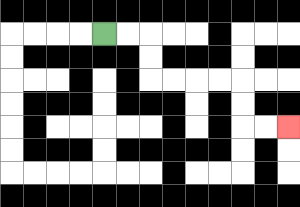{'start': '[4, 1]', 'end': '[12, 5]', 'path_directions': 'R,R,D,D,R,R,R,R,D,D,R,R', 'path_coordinates': '[[4, 1], [5, 1], [6, 1], [6, 2], [6, 3], [7, 3], [8, 3], [9, 3], [10, 3], [10, 4], [10, 5], [11, 5], [12, 5]]'}